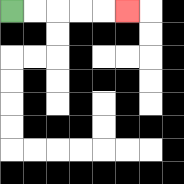{'start': '[0, 0]', 'end': '[5, 0]', 'path_directions': 'R,R,R,R,R', 'path_coordinates': '[[0, 0], [1, 0], [2, 0], [3, 0], [4, 0], [5, 0]]'}